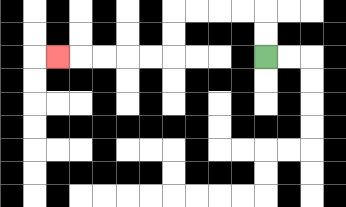{'start': '[11, 2]', 'end': '[2, 2]', 'path_directions': 'U,U,L,L,L,L,D,D,L,L,L,L,L', 'path_coordinates': '[[11, 2], [11, 1], [11, 0], [10, 0], [9, 0], [8, 0], [7, 0], [7, 1], [7, 2], [6, 2], [5, 2], [4, 2], [3, 2], [2, 2]]'}